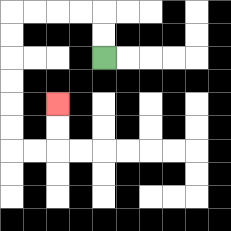{'start': '[4, 2]', 'end': '[2, 4]', 'path_directions': 'U,U,L,L,L,L,D,D,D,D,D,D,R,R,U,U', 'path_coordinates': '[[4, 2], [4, 1], [4, 0], [3, 0], [2, 0], [1, 0], [0, 0], [0, 1], [0, 2], [0, 3], [0, 4], [0, 5], [0, 6], [1, 6], [2, 6], [2, 5], [2, 4]]'}